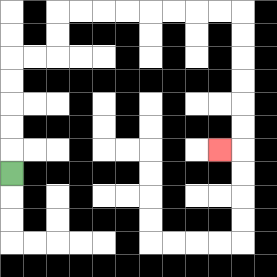{'start': '[0, 7]', 'end': '[9, 6]', 'path_directions': 'U,U,U,U,U,R,R,U,U,R,R,R,R,R,R,R,R,D,D,D,D,D,D,L', 'path_coordinates': '[[0, 7], [0, 6], [0, 5], [0, 4], [0, 3], [0, 2], [1, 2], [2, 2], [2, 1], [2, 0], [3, 0], [4, 0], [5, 0], [6, 0], [7, 0], [8, 0], [9, 0], [10, 0], [10, 1], [10, 2], [10, 3], [10, 4], [10, 5], [10, 6], [9, 6]]'}